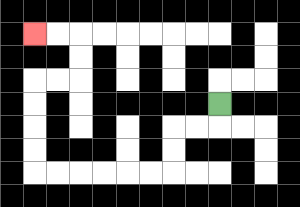{'start': '[9, 4]', 'end': '[1, 1]', 'path_directions': 'D,L,L,D,D,L,L,L,L,L,L,U,U,U,U,R,R,U,U,L,L', 'path_coordinates': '[[9, 4], [9, 5], [8, 5], [7, 5], [7, 6], [7, 7], [6, 7], [5, 7], [4, 7], [3, 7], [2, 7], [1, 7], [1, 6], [1, 5], [1, 4], [1, 3], [2, 3], [3, 3], [3, 2], [3, 1], [2, 1], [1, 1]]'}